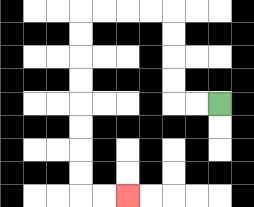{'start': '[9, 4]', 'end': '[5, 8]', 'path_directions': 'L,L,U,U,U,U,L,L,L,L,D,D,D,D,D,D,D,D,R,R', 'path_coordinates': '[[9, 4], [8, 4], [7, 4], [7, 3], [7, 2], [7, 1], [7, 0], [6, 0], [5, 0], [4, 0], [3, 0], [3, 1], [3, 2], [3, 3], [3, 4], [3, 5], [3, 6], [3, 7], [3, 8], [4, 8], [5, 8]]'}